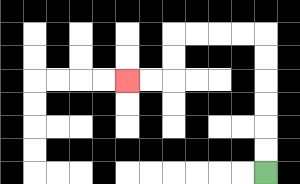{'start': '[11, 7]', 'end': '[5, 3]', 'path_directions': 'U,U,U,U,U,U,L,L,L,L,D,D,L,L', 'path_coordinates': '[[11, 7], [11, 6], [11, 5], [11, 4], [11, 3], [11, 2], [11, 1], [10, 1], [9, 1], [8, 1], [7, 1], [7, 2], [7, 3], [6, 3], [5, 3]]'}